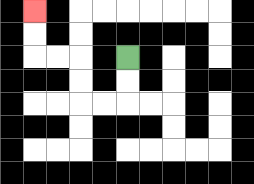{'start': '[5, 2]', 'end': '[1, 0]', 'path_directions': 'D,D,L,L,U,U,L,L,U,U', 'path_coordinates': '[[5, 2], [5, 3], [5, 4], [4, 4], [3, 4], [3, 3], [3, 2], [2, 2], [1, 2], [1, 1], [1, 0]]'}